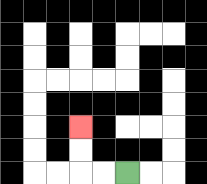{'start': '[5, 7]', 'end': '[3, 5]', 'path_directions': 'L,L,U,U', 'path_coordinates': '[[5, 7], [4, 7], [3, 7], [3, 6], [3, 5]]'}